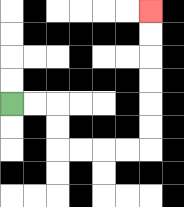{'start': '[0, 4]', 'end': '[6, 0]', 'path_directions': 'R,R,D,D,R,R,R,R,U,U,U,U,U,U', 'path_coordinates': '[[0, 4], [1, 4], [2, 4], [2, 5], [2, 6], [3, 6], [4, 6], [5, 6], [6, 6], [6, 5], [6, 4], [6, 3], [6, 2], [6, 1], [6, 0]]'}